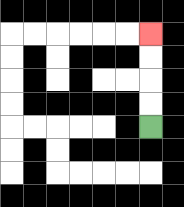{'start': '[6, 5]', 'end': '[6, 1]', 'path_directions': 'U,U,U,U', 'path_coordinates': '[[6, 5], [6, 4], [6, 3], [6, 2], [6, 1]]'}